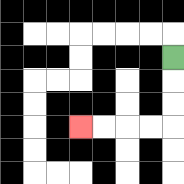{'start': '[7, 2]', 'end': '[3, 5]', 'path_directions': 'D,D,D,L,L,L,L', 'path_coordinates': '[[7, 2], [7, 3], [7, 4], [7, 5], [6, 5], [5, 5], [4, 5], [3, 5]]'}